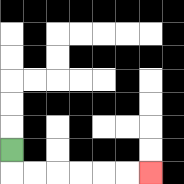{'start': '[0, 6]', 'end': '[6, 7]', 'path_directions': 'D,R,R,R,R,R,R', 'path_coordinates': '[[0, 6], [0, 7], [1, 7], [2, 7], [3, 7], [4, 7], [5, 7], [6, 7]]'}